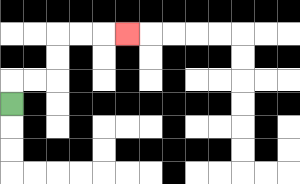{'start': '[0, 4]', 'end': '[5, 1]', 'path_directions': 'U,R,R,U,U,R,R,R', 'path_coordinates': '[[0, 4], [0, 3], [1, 3], [2, 3], [2, 2], [2, 1], [3, 1], [4, 1], [5, 1]]'}